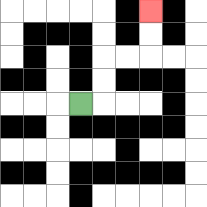{'start': '[3, 4]', 'end': '[6, 0]', 'path_directions': 'R,U,U,R,R,U,U', 'path_coordinates': '[[3, 4], [4, 4], [4, 3], [4, 2], [5, 2], [6, 2], [6, 1], [6, 0]]'}